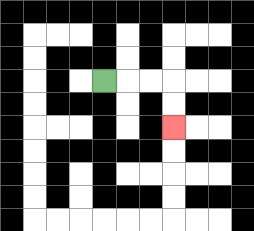{'start': '[4, 3]', 'end': '[7, 5]', 'path_directions': 'R,R,R,D,D', 'path_coordinates': '[[4, 3], [5, 3], [6, 3], [7, 3], [7, 4], [7, 5]]'}